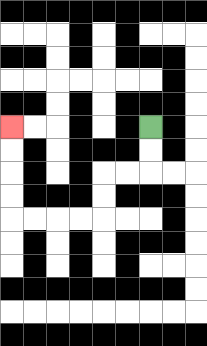{'start': '[6, 5]', 'end': '[0, 5]', 'path_directions': 'D,D,L,L,D,D,L,L,L,L,U,U,U,U', 'path_coordinates': '[[6, 5], [6, 6], [6, 7], [5, 7], [4, 7], [4, 8], [4, 9], [3, 9], [2, 9], [1, 9], [0, 9], [0, 8], [0, 7], [0, 6], [0, 5]]'}